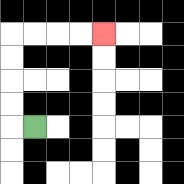{'start': '[1, 5]', 'end': '[4, 1]', 'path_directions': 'L,U,U,U,U,R,R,R,R', 'path_coordinates': '[[1, 5], [0, 5], [0, 4], [0, 3], [0, 2], [0, 1], [1, 1], [2, 1], [3, 1], [4, 1]]'}